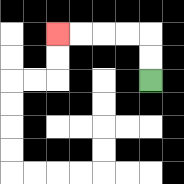{'start': '[6, 3]', 'end': '[2, 1]', 'path_directions': 'U,U,L,L,L,L', 'path_coordinates': '[[6, 3], [6, 2], [6, 1], [5, 1], [4, 1], [3, 1], [2, 1]]'}